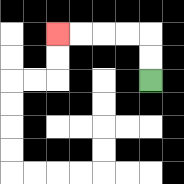{'start': '[6, 3]', 'end': '[2, 1]', 'path_directions': 'U,U,L,L,L,L', 'path_coordinates': '[[6, 3], [6, 2], [6, 1], [5, 1], [4, 1], [3, 1], [2, 1]]'}